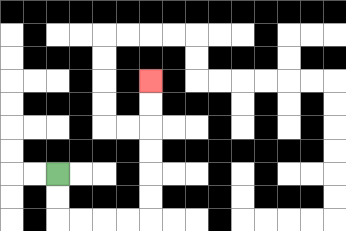{'start': '[2, 7]', 'end': '[6, 3]', 'path_directions': 'D,D,R,R,R,R,U,U,U,U,U,U', 'path_coordinates': '[[2, 7], [2, 8], [2, 9], [3, 9], [4, 9], [5, 9], [6, 9], [6, 8], [6, 7], [6, 6], [6, 5], [6, 4], [6, 3]]'}